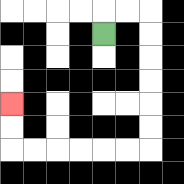{'start': '[4, 1]', 'end': '[0, 4]', 'path_directions': 'U,R,R,D,D,D,D,D,D,L,L,L,L,L,L,U,U', 'path_coordinates': '[[4, 1], [4, 0], [5, 0], [6, 0], [6, 1], [6, 2], [6, 3], [6, 4], [6, 5], [6, 6], [5, 6], [4, 6], [3, 6], [2, 6], [1, 6], [0, 6], [0, 5], [0, 4]]'}